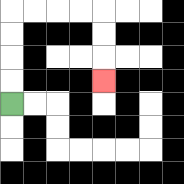{'start': '[0, 4]', 'end': '[4, 3]', 'path_directions': 'U,U,U,U,R,R,R,R,D,D,D', 'path_coordinates': '[[0, 4], [0, 3], [0, 2], [0, 1], [0, 0], [1, 0], [2, 0], [3, 0], [4, 0], [4, 1], [4, 2], [4, 3]]'}